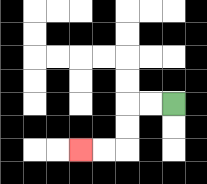{'start': '[7, 4]', 'end': '[3, 6]', 'path_directions': 'L,L,D,D,L,L', 'path_coordinates': '[[7, 4], [6, 4], [5, 4], [5, 5], [5, 6], [4, 6], [3, 6]]'}